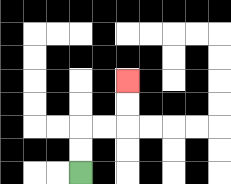{'start': '[3, 7]', 'end': '[5, 3]', 'path_directions': 'U,U,R,R,U,U', 'path_coordinates': '[[3, 7], [3, 6], [3, 5], [4, 5], [5, 5], [5, 4], [5, 3]]'}